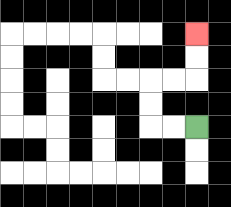{'start': '[8, 5]', 'end': '[8, 1]', 'path_directions': 'L,L,U,U,R,R,U,U', 'path_coordinates': '[[8, 5], [7, 5], [6, 5], [6, 4], [6, 3], [7, 3], [8, 3], [8, 2], [8, 1]]'}